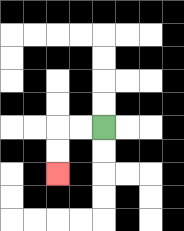{'start': '[4, 5]', 'end': '[2, 7]', 'path_directions': 'L,L,D,D', 'path_coordinates': '[[4, 5], [3, 5], [2, 5], [2, 6], [2, 7]]'}